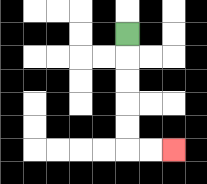{'start': '[5, 1]', 'end': '[7, 6]', 'path_directions': 'D,D,D,D,D,R,R', 'path_coordinates': '[[5, 1], [5, 2], [5, 3], [5, 4], [5, 5], [5, 6], [6, 6], [7, 6]]'}